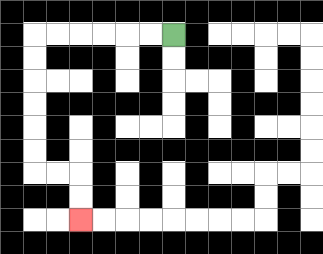{'start': '[7, 1]', 'end': '[3, 9]', 'path_directions': 'L,L,L,L,L,L,D,D,D,D,D,D,R,R,D,D', 'path_coordinates': '[[7, 1], [6, 1], [5, 1], [4, 1], [3, 1], [2, 1], [1, 1], [1, 2], [1, 3], [1, 4], [1, 5], [1, 6], [1, 7], [2, 7], [3, 7], [3, 8], [3, 9]]'}